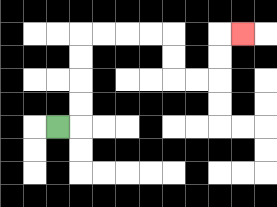{'start': '[2, 5]', 'end': '[10, 1]', 'path_directions': 'R,U,U,U,U,R,R,R,R,D,D,R,R,U,U,R', 'path_coordinates': '[[2, 5], [3, 5], [3, 4], [3, 3], [3, 2], [3, 1], [4, 1], [5, 1], [6, 1], [7, 1], [7, 2], [7, 3], [8, 3], [9, 3], [9, 2], [9, 1], [10, 1]]'}